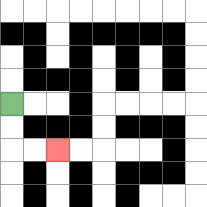{'start': '[0, 4]', 'end': '[2, 6]', 'path_directions': 'D,D,R,R', 'path_coordinates': '[[0, 4], [0, 5], [0, 6], [1, 6], [2, 6]]'}